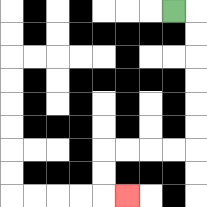{'start': '[7, 0]', 'end': '[5, 8]', 'path_directions': 'R,D,D,D,D,D,D,L,L,L,L,D,D,R', 'path_coordinates': '[[7, 0], [8, 0], [8, 1], [8, 2], [8, 3], [8, 4], [8, 5], [8, 6], [7, 6], [6, 6], [5, 6], [4, 6], [4, 7], [4, 8], [5, 8]]'}